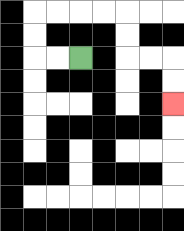{'start': '[3, 2]', 'end': '[7, 4]', 'path_directions': 'L,L,U,U,R,R,R,R,D,D,R,R,D,D', 'path_coordinates': '[[3, 2], [2, 2], [1, 2], [1, 1], [1, 0], [2, 0], [3, 0], [4, 0], [5, 0], [5, 1], [5, 2], [6, 2], [7, 2], [7, 3], [7, 4]]'}